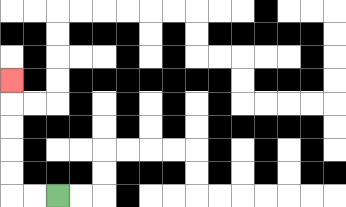{'start': '[2, 8]', 'end': '[0, 3]', 'path_directions': 'L,L,U,U,U,U,U', 'path_coordinates': '[[2, 8], [1, 8], [0, 8], [0, 7], [0, 6], [0, 5], [0, 4], [0, 3]]'}